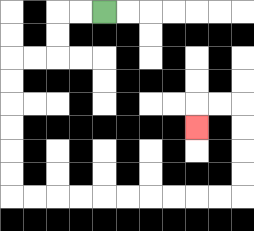{'start': '[4, 0]', 'end': '[8, 5]', 'path_directions': 'L,L,D,D,L,L,D,D,D,D,D,D,R,R,R,R,R,R,R,R,R,R,U,U,U,U,L,L,D', 'path_coordinates': '[[4, 0], [3, 0], [2, 0], [2, 1], [2, 2], [1, 2], [0, 2], [0, 3], [0, 4], [0, 5], [0, 6], [0, 7], [0, 8], [1, 8], [2, 8], [3, 8], [4, 8], [5, 8], [6, 8], [7, 8], [8, 8], [9, 8], [10, 8], [10, 7], [10, 6], [10, 5], [10, 4], [9, 4], [8, 4], [8, 5]]'}